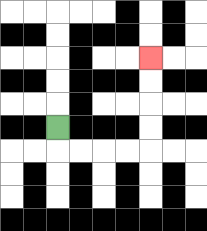{'start': '[2, 5]', 'end': '[6, 2]', 'path_directions': 'D,R,R,R,R,U,U,U,U', 'path_coordinates': '[[2, 5], [2, 6], [3, 6], [4, 6], [5, 6], [6, 6], [6, 5], [6, 4], [6, 3], [6, 2]]'}